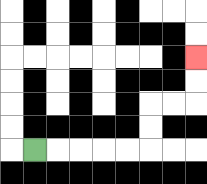{'start': '[1, 6]', 'end': '[8, 2]', 'path_directions': 'R,R,R,R,R,U,U,R,R,U,U', 'path_coordinates': '[[1, 6], [2, 6], [3, 6], [4, 6], [5, 6], [6, 6], [6, 5], [6, 4], [7, 4], [8, 4], [8, 3], [8, 2]]'}